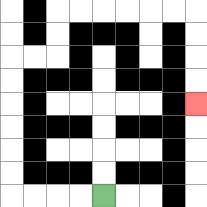{'start': '[4, 8]', 'end': '[8, 4]', 'path_directions': 'L,L,L,L,U,U,U,U,U,U,R,R,U,U,R,R,R,R,R,R,D,D,D,D', 'path_coordinates': '[[4, 8], [3, 8], [2, 8], [1, 8], [0, 8], [0, 7], [0, 6], [0, 5], [0, 4], [0, 3], [0, 2], [1, 2], [2, 2], [2, 1], [2, 0], [3, 0], [4, 0], [5, 0], [6, 0], [7, 0], [8, 0], [8, 1], [8, 2], [8, 3], [8, 4]]'}